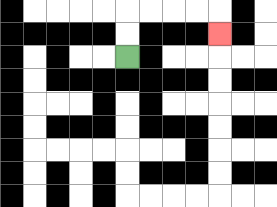{'start': '[5, 2]', 'end': '[9, 1]', 'path_directions': 'U,U,R,R,R,R,D', 'path_coordinates': '[[5, 2], [5, 1], [5, 0], [6, 0], [7, 0], [8, 0], [9, 0], [9, 1]]'}